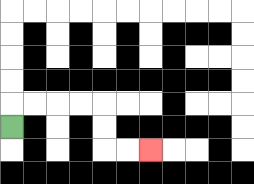{'start': '[0, 5]', 'end': '[6, 6]', 'path_directions': 'U,R,R,R,R,D,D,R,R', 'path_coordinates': '[[0, 5], [0, 4], [1, 4], [2, 4], [3, 4], [4, 4], [4, 5], [4, 6], [5, 6], [6, 6]]'}